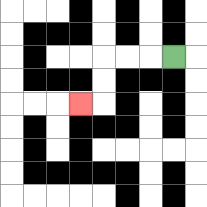{'start': '[7, 2]', 'end': '[3, 4]', 'path_directions': 'L,L,L,D,D,L', 'path_coordinates': '[[7, 2], [6, 2], [5, 2], [4, 2], [4, 3], [4, 4], [3, 4]]'}